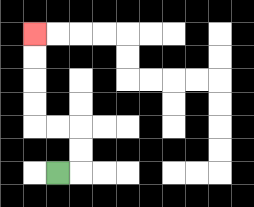{'start': '[2, 7]', 'end': '[1, 1]', 'path_directions': 'R,U,U,L,L,U,U,U,U', 'path_coordinates': '[[2, 7], [3, 7], [3, 6], [3, 5], [2, 5], [1, 5], [1, 4], [1, 3], [1, 2], [1, 1]]'}